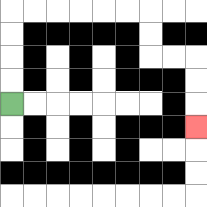{'start': '[0, 4]', 'end': '[8, 5]', 'path_directions': 'U,U,U,U,R,R,R,R,R,R,D,D,R,R,D,D,D', 'path_coordinates': '[[0, 4], [0, 3], [0, 2], [0, 1], [0, 0], [1, 0], [2, 0], [3, 0], [4, 0], [5, 0], [6, 0], [6, 1], [6, 2], [7, 2], [8, 2], [8, 3], [8, 4], [8, 5]]'}